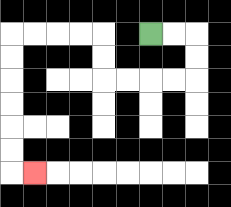{'start': '[6, 1]', 'end': '[1, 7]', 'path_directions': 'R,R,D,D,L,L,L,L,U,U,L,L,L,L,D,D,D,D,D,D,R', 'path_coordinates': '[[6, 1], [7, 1], [8, 1], [8, 2], [8, 3], [7, 3], [6, 3], [5, 3], [4, 3], [4, 2], [4, 1], [3, 1], [2, 1], [1, 1], [0, 1], [0, 2], [0, 3], [0, 4], [0, 5], [0, 6], [0, 7], [1, 7]]'}